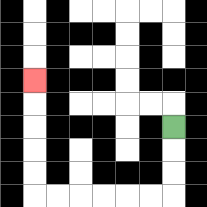{'start': '[7, 5]', 'end': '[1, 3]', 'path_directions': 'D,D,D,L,L,L,L,L,L,U,U,U,U,U', 'path_coordinates': '[[7, 5], [7, 6], [7, 7], [7, 8], [6, 8], [5, 8], [4, 8], [3, 8], [2, 8], [1, 8], [1, 7], [1, 6], [1, 5], [1, 4], [1, 3]]'}